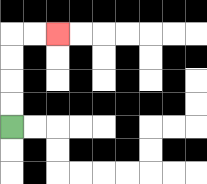{'start': '[0, 5]', 'end': '[2, 1]', 'path_directions': 'U,U,U,U,R,R', 'path_coordinates': '[[0, 5], [0, 4], [0, 3], [0, 2], [0, 1], [1, 1], [2, 1]]'}